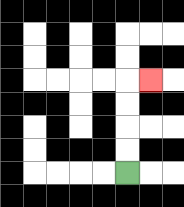{'start': '[5, 7]', 'end': '[6, 3]', 'path_directions': 'U,U,U,U,R', 'path_coordinates': '[[5, 7], [5, 6], [5, 5], [5, 4], [5, 3], [6, 3]]'}